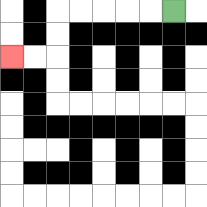{'start': '[7, 0]', 'end': '[0, 2]', 'path_directions': 'L,L,L,L,L,D,D,L,L', 'path_coordinates': '[[7, 0], [6, 0], [5, 0], [4, 0], [3, 0], [2, 0], [2, 1], [2, 2], [1, 2], [0, 2]]'}